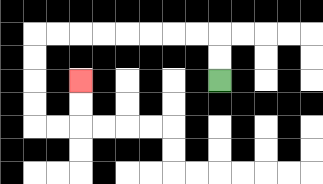{'start': '[9, 3]', 'end': '[3, 3]', 'path_directions': 'U,U,L,L,L,L,L,L,L,L,D,D,D,D,R,R,U,U', 'path_coordinates': '[[9, 3], [9, 2], [9, 1], [8, 1], [7, 1], [6, 1], [5, 1], [4, 1], [3, 1], [2, 1], [1, 1], [1, 2], [1, 3], [1, 4], [1, 5], [2, 5], [3, 5], [3, 4], [3, 3]]'}